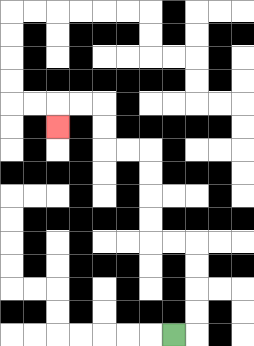{'start': '[7, 14]', 'end': '[2, 5]', 'path_directions': 'R,U,U,U,U,L,L,U,U,U,U,L,L,U,U,L,L,D', 'path_coordinates': '[[7, 14], [8, 14], [8, 13], [8, 12], [8, 11], [8, 10], [7, 10], [6, 10], [6, 9], [6, 8], [6, 7], [6, 6], [5, 6], [4, 6], [4, 5], [4, 4], [3, 4], [2, 4], [2, 5]]'}